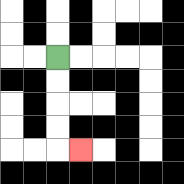{'start': '[2, 2]', 'end': '[3, 6]', 'path_directions': 'D,D,D,D,R', 'path_coordinates': '[[2, 2], [2, 3], [2, 4], [2, 5], [2, 6], [3, 6]]'}